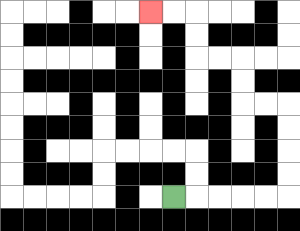{'start': '[7, 8]', 'end': '[6, 0]', 'path_directions': 'R,R,R,R,R,U,U,U,U,L,L,U,U,L,L,U,U,L,L', 'path_coordinates': '[[7, 8], [8, 8], [9, 8], [10, 8], [11, 8], [12, 8], [12, 7], [12, 6], [12, 5], [12, 4], [11, 4], [10, 4], [10, 3], [10, 2], [9, 2], [8, 2], [8, 1], [8, 0], [7, 0], [6, 0]]'}